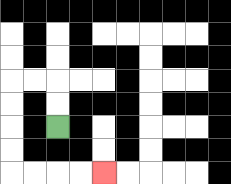{'start': '[2, 5]', 'end': '[4, 7]', 'path_directions': 'U,U,L,L,D,D,D,D,R,R,R,R', 'path_coordinates': '[[2, 5], [2, 4], [2, 3], [1, 3], [0, 3], [0, 4], [0, 5], [0, 6], [0, 7], [1, 7], [2, 7], [3, 7], [4, 7]]'}